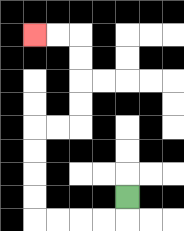{'start': '[5, 8]', 'end': '[1, 1]', 'path_directions': 'D,L,L,L,L,U,U,U,U,R,R,U,U,U,U,L,L', 'path_coordinates': '[[5, 8], [5, 9], [4, 9], [3, 9], [2, 9], [1, 9], [1, 8], [1, 7], [1, 6], [1, 5], [2, 5], [3, 5], [3, 4], [3, 3], [3, 2], [3, 1], [2, 1], [1, 1]]'}